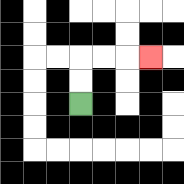{'start': '[3, 4]', 'end': '[6, 2]', 'path_directions': 'U,U,R,R,R', 'path_coordinates': '[[3, 4], [3, 3], [3, 2], [4, 2], [5, 2], [6, 2]]'}